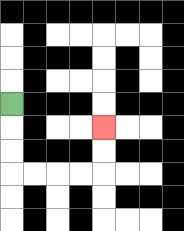{'start': '[0, 4]', 'end': '[4, 5]', 'path_directions': 'D,D,D,R,R,R,R,U,U', 'path_coordinates': '[[0, 4], [0, 5], [0, 6], [0, 7], [1, 7], [2, 7], [3, 7], [4, 7], [4, 6], [4, 5]]'}